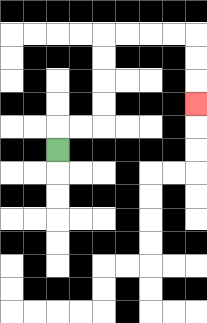{'start': '[2, 6]', 'end': '[8, 4]', 'path_directions': 'U,R,R,U,U,U,U,R,R,R,R,D,D,D', 'path_coordinates': '[[2, 6], [2, 5], [3, 5], [4, 5], [4, 4], [4, 3], [4, 2], [4, 1], [5, 1], [6, 1], [7, 1], [8, 1], [8, 2], [8, 3], [8, 4]]'}